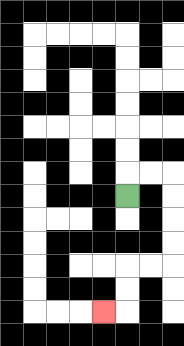{'start': '[5, 8]', 'end': '[4, 13]', 'path_directions': 'U,R,R,D,D,D,D,L,L,D,D,L', 'path_coordinates': '[[5, 8], [5, 7], [6, 7], [7, 7], [7, 8], [7, 9], [7, 10], [7, 11], [6, 11], [5, 11], [5, 12], [5, 13], [4, 13]]'}